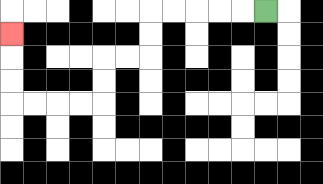{'start': '[11, 0]', 'end': '[0, 1]', 'path_directions': 'L,L,L,L,L,D,D,L,L,D,D,L,L,L,L,U,U,U', 'path_coordinates': '[[11, 0], [10, 0], [9, 0], [8, 0], [7, 0], [6, 0], [6, 1], [6, 2], [5, 2], [4, 2], [4, 3], [4, 4], [3, 4], [2, 4], [1, 4], [0, 4], [0, 3], [0, 2], [0, 1]]'}